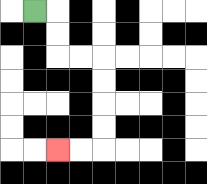{'start': '[1, 0]', 'end': '[2, 6]', 'path_directions': 'R,D,D,R,R,D,D,D,D,L,L', 'path_coordinates': '[[1, 0], [2, 0], [2, 1], [2, 2], [3, 2], [4, 2], [4, 3], [4, 4], [4, 5], [4, 6], [3, 6], [2, 6]]'}